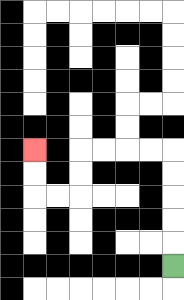{'start': '[7, 11]', 'end': '[1, 6]', 'path_directions': 'U,U,U,U,U,L,L,L,L,D,D,L,L,U,U', 'path_coordinates': '[[7, 11], [7, 10], [7, 9], [7, 8], [7, 7], [7, 6], [6, 6], [5, 6], [4, 6], [3, 6], [3, 7], [3, 8], [2, 8], [1, 8], [1, 7], [1, 6]]'}